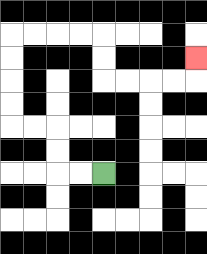{'start': '[4, 7]', 'end': '[8, 2]', 'path_directions': 'L,L,U,U,L,L,U,U,U,U,R,R,R,R,D,D,R,R,R,R,U', 'path_coordinates': '[[4, 7], [3, 7], [2, 7], [2, 6], [2, 5], [1, 5], [0, 5], [0, 4], [0, 3], [0, 2], [0, 1], [1, 1], [2, 1], [3, 1], [4, 1], [4, 2], [4, 3], [5, 3], [6, 3], [7, 3], [8, 3], [8, 2]]'}